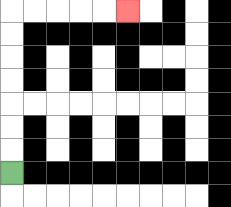{'start': '[0, 7]', 'end': '[5, 0]', 'path_directions': 'U,U,U,U,U,U,U,R,R,R,R,R', 'path_coordinates': '[[0, 7], [0, 6], [0, 5], [0, 4], [0, 3], [0, 2], [0, 1], [0, 0], [1, 0], [2, 0], [3, 0], [4, 0], [5, 0]]'}